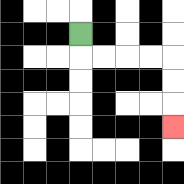{'start': '[3, 1]', 'end': '[7, 5]', 'path_directions': 'D,R,R,R,R,D,D,D', 'path_coordinates': '[[3, 1], [3, 2], [4, 2], [5, 2], [6, 2], [7, 2], [7, 3], [7, 4], [7, 5]]'}